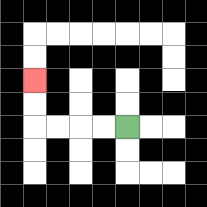{'start': '[5, 5]', 'end': '[1, 3]', 'path_directions': 'L,L,L,L,U,U', 'path_coordinates': '[[5, 5], [4, 5], [3, 5], [2, 5], [1, 5], [1, 4], [1, 3]]'}